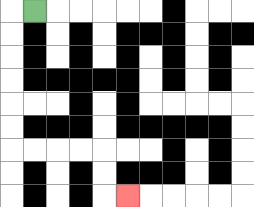{'start': '[1, 0]', 'end': '[5, 8]', 'path_directions': 'L,D,D,D,D,D,D,R,R,R,R,D,D,R', 'path_coordinates': '[[1, 0], [0, 0], [0, 1], [0, 2], [0, 3], [0, 4], [0, 5], [0, 6], [1, 6], [2, 6], [3, 6], [4, 6], [4, 7], [4, 8], [5, 8]]'}